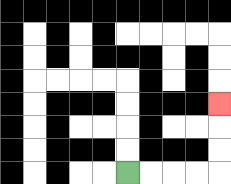{'start': '[5, 7]', 'end': '[9, 4]', 'path_directions': 'R,R,R,R,U,U,U', 'path_coordinates': '[[5, 7], [6, 7], [7, 7], [8, 7], [9, 7], [9, 6], [9, 5], [9, 4]]'}